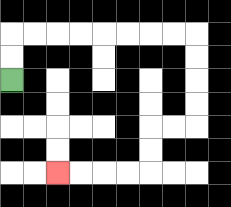{'start': '[0, 3]', 'end': '[2, 7]', 'path_directions': 'U,U,R,R,R,R,R,R,R,R,D,D,D,D,L,L,D,D,L,L,L,L', 'path_coordinates': '[[0, 3], [0, 2], [0, 1], [1, 1], [2, 1], [3, 1], [4, 1], [5, 1], [6, 1], [7, 1], [8, 1], [8, 2], [8, 3], [8, 4], [8, 5], [7, 5], [6, 5], [6, 6], [6, 7], [5, 7], [4, 7], [3, 7], [2, 7]]'}